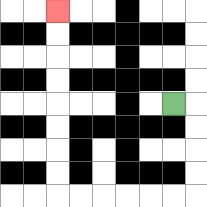{'start': '[7, 4]', 'end': '[2, 0]', 'path_directions': 'R,D,D,D,D,L,L,L,L,L,L,U,U,U,U,U,U,U,U', 'path_coordinates': '[[7, 4], [8, 4], [8, 5], [8, 6], [8, 7], [8, 8], [7, 8], [6, 8], [5, 8], [4, 8], [3, 8], [2, 8], [2, 7], [2, 6], [2, 5], [2, 4], [2, 3], [2, 2], [2, 1], [2, 0]]'}